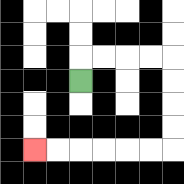{'start': '[3, 3]', 'end': '[1, 6]', 'path_directions': 'U,R,R,R,R,D,D,D,D,L,L,L,L,L,L', 'path_coordinates': '[[3, 3], [3, 2], [4, 2], [5, 2], [6, 2], [7, 2], [7, 3], [7, 4], [7, 5], [7, 6], [6, 6], [5, 6], [4, 6], [3, 6], [2, 6], [1, 6]]'}